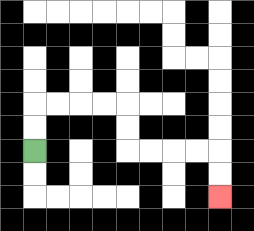{'start': '[1, 6]', 'end': '[9, 8]', 'path_directions': 'U,U,R,R,R,R,D,D,R,R,R,R,D,D', 'path_coordinates': '[[1, 6], [1, 5], [1, 4], [2, 4], [3, 4], [4, 4], [5, 4], [5, 5], [5, 6], [6, 6], [7, 6], [8, 6], [9, 6], [9, 7], [9, 8]]'}